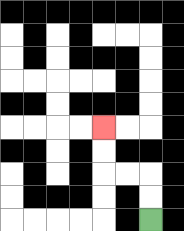{'start': '[6, 9]', 'end': '[4, 5]', 'path_directions': 'U,U,L,L,U,U', 'path_coordinates': '[[6, 9], [6, 8], [6, 7], [5, 7], [4, 7], [4, 6], [4, 5]]'}